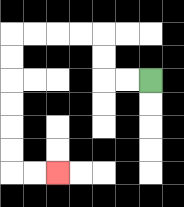{'start': '[6, 3]', 'end': '[2, 7]', 'path_directions': 'L,L,U,U,L,L,L,L,D,D,D,D,D,D,R,R', 'path_coordinates': '[[6, 3], [5, 3], [4, 3], [4, 2], [4, 1], [3, 1], [2, 1], [1, 1], [0, 1], [0, 2], [0, 3], [0, 4], [0, 5], [0, 6], [0, 7], [1, 7], [2, 7]]'}